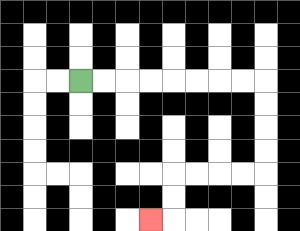{'start': '[3, 3]', 'end': '[6, 9]', 'path_directions': 'R,R,R,R,R,R,R,R,D,D,D,D,L,L,L,L,D,D,L', 'path_coordinates': '[[3, 3], [4, 3], [5, 3], [6, 3], [7, 3], [8, 3], [9, 3], [10, 3], [11, 3], [11, 4], [11, 5], [11, 6], [11, 7], [10, 7], [9, 7], [8, 7], [7, 7], [7, 8], [7, 9], [6, 9]]'}